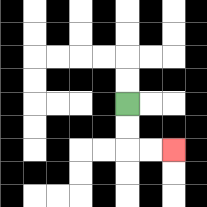{'start': '[5, 4]', 'end': '[7, 6]', 'path_directions': 'D,D,R,R', 'path_coordinates': '[[5, 4], [5, 5], [5, 6], [6, 6], [7, 6]]'}